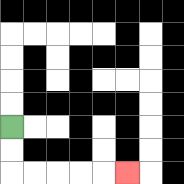{'start': '[0, 5]', 'end': '[5, 7]', 'path_directions': 'D,D,R,R,R,R,R', 'path_coordinates': '[[0, 5], [0, 6], [0, 7], [1, 7], [2, 7], [3, 7], [4, 7], [5, 7]]'}